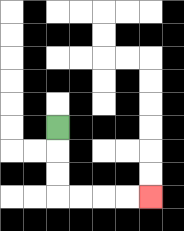{'start': '[2, 5]', 'end': '[6, 8]', 'path_directions': 'D,D,D,R,R,R,R', 'path_coordinates': '[[2, 5], [2, 6], [2, 7], [2, 8], [3, 8], [4, 8], [5, 8], [6, 8]]'}